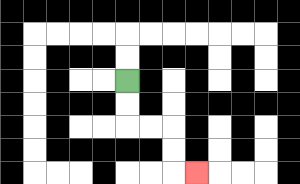{'start': '[5, 3]', 'end': '[8, 7]', 'path_directions': 'D,D,R,R,D,D,R', 'path_coordinates': '[[5, 3], [5, 4], [5, 5], [6, 5], [7, 5], [7, 6], [7, 7], [8, 7]]'}